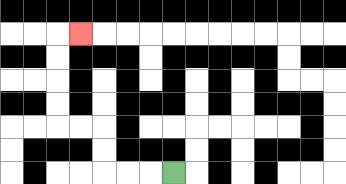{'start': '[7, 7]', 'end': '[3, 1]', 'path_directions': 'L,L,L,U,U,L,L,U,U,U,U,R', 'path_coordinates': '[[7, 7], [6, 7], [5, 7], [4, 7], [4, 6], [4, 5], [3, 5], [2, 5], [2, 4], [2, 3], [2, 2], [2, 1], [3, 1]]'}